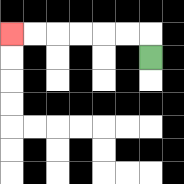{'start': '[6, 2]', 'end': '[0, 1]', 'path_directions': 'U,L,L,L,L,L,L', 'path_coordinates': '[[6, 2], [6, 1], [5, 1], [4, 1], [3, 1], [2, 1], [1, 1], [0, 1]]'}